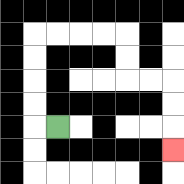{'start': '[2, 5]', 'end': '[7, 6]', 'path_directions': 'L,U,U,U,U,R,R,R,R,D,D,R,R,D,D,D', 'path_coordinates': '[[2, 5], [1, 5], [1, 4], [1, 3], [1, 2], [1, 1], [2, 1], [3, 1], [4, 1], [5, 1], [5, 2], [5, 3], [6, 3], [7, 3], [7, 4], [7, 5], [7, 6]]'}